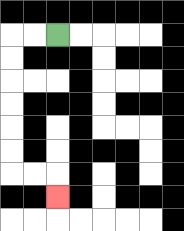{'start': '[2, 1]', 'end': '[2, 8]', 'path_directions': 'L,L,D,D,D,D,D,D,R,R,D', 'path_coordinates': '[[2, 1], [1, 1], [0, 1], [0, 2], [0, 3], [0, 4], [0, 5], [0, 6], [0, 7], [1, 7], [2, 7], [2, 8]]'}